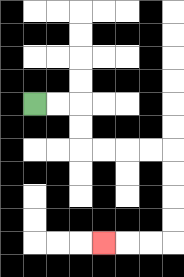{'start': '[1, 4]', 'end': '[4, 10]', 'path_directions': 'R,R,D,D,R,R,R,R,D,D,D,D,L,L,L', 'path_coordinates': '[[1, 4], [2, 4], [3, 4], [3, 5], [3, 6], [4, 6], [5, 6], [6, 6], [7, 6], [7, 7], [7, 8], [7, 9], [7, 10], [6, 10], [5, 10], [4, 10]]'}